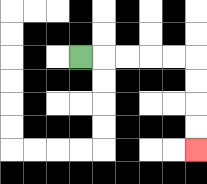{'start': '[3, 2]', 'end': '[8, 6]', 'path_directions': 'R,R,R,R,R,D,D,D,D', 'path_coordinates': '[[3, 2], [4, 2], [5, 2], [6, 2], [7, 2], [8, 2], [8, 3], [8, 4], [8, 5], [8, 6]]'}